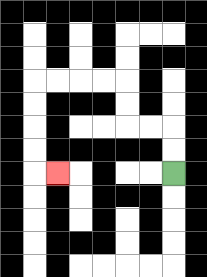{'start': '[7, 7]', 'end': '[2, 7]', 'path_directions': 'U,U,L,L,U,U,L,L,L,L,D,D,D,D,R', 'path_coordinates': '[[7, 7], [7, 6], [7, 5], [6, 5], [5, 5], [5, 4], [5, 3], [4, 3], [3, 3], [2, 3], [1, 3], [1, 4], [1, 5], [1, 6], [1, 7], [2, 7]]'}